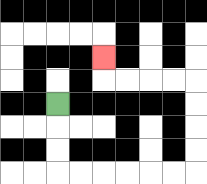{'start': '[2, 4]', 'end': '[4, 2]', 'path_directions': 'D,D,D,R,R,R,R,R,R,U,U,U,U,L,L,L,L,U', 'path_coordinates': '[[2, 4], [2, 5], [2, 6], [2, 7], [3, 7], [4, 7], [5, 7], [6, 7], [7, 7], [8, 7], [8, 6], [8, 5], [8, 4], [8, 3], [7, 3], [6, 3], [5, 3], [4, 3], [4, 2]]'}